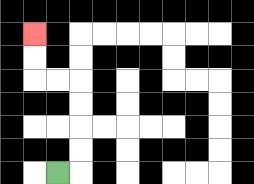{'start': '[2, 7]', 'end': '[1, 1]', 'path_directions': 'R,U,U,U,U,L,L,U,U', 'path_coordinates': '[[2, 7], [3, 7], [3, 6], [3, 5], [3, 4], [3, 3], [2, 3], [1, 3], [1, 2], [1, 1]]'}